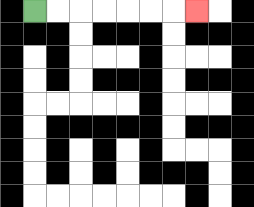{'start': '[1, 0]', 'end': '[8, 0]', 'path_directions': 'R,R,R,R,R,R,R', 'path_coordinates': '[[1, 0], [2, 0], [3, 0], [4, 0], [5, 0], [6, 0], [7, 0], [8, 0]]'}